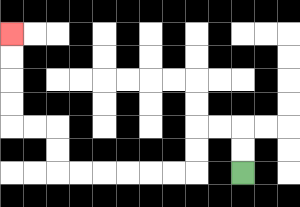{'start': '[10, 7]', 'end': '[0, 1]', 'path_directions': 'U,U,L,L,D,D,L,L,L,L,L,L,U,U,L,L,U,U,U,U', 'path_coordinates': '[[10, 7], [10, 6], [10, 5], [9, 5], [8, 5], [8, 6], [8, 7], [7, 7], [6, 7], [5, 7], [4, 7], [3, 7], [2, 7], [2, 6], [2, 5], [1, 5], [0, 5], [0, 4], [0, 3], [0, 2], [0, 1]]'}